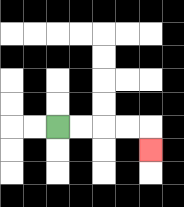{'start': '[2, 5]', 'end': '[6, 6]', 'path_directions': 'R,R,R,R,D', 'path_coordinates': '[[2, 5], [3, 5], [4, 5], [5, 5], [6, 5], [6, 6]]'}